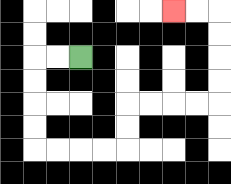{'start': '[3, 2]', 'end': '[7, 0]', 'path_directions': 'L,L,D,D,D,D,R,R,R,R,U,U,R,R,R,R,U,U,U,U,L,L', 'path_coordinates': '[[3, 2], [2, 2], [1, 2], [1, 3], [1, 4], [1, 5], [1, 6], [2, 6], [3, 6], [4, 6], [5, 6], [5, 5], [5, 4], [6, 4], [7, 4], [8, 4], [9, 4], [9, 3], [9, 2], [9, 1], [9, 0], [8, 0], [7, 0]]'}